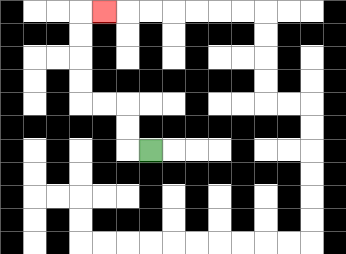{'start': '[6, 6]', 'end': '[4, 0]', 'path_directions': 'L,U,U,L,L,U,U,U,U,R', 'path_coordinates': '[[6, 6], [5, 6], [5, 5], [5, 4], [4, 4], [3, 4], [3, 3], [3, 2], [3, 1], [3, 0], [4, 0]]'}